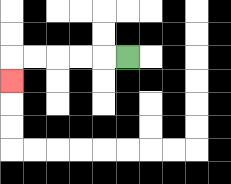{'start': '[5, 2]', 'end': '[0, 3]', 'path_directions': 'L,L,L,L,L,D', 'path_coordinates': '[[5, 2], [4, 2], [3, 2], [2, 2], [1, 2], [0, 2], [0, 3]]'}